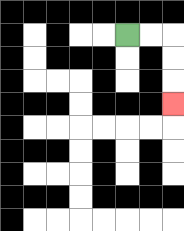{'start': '[5, 1]', 'end': '[7, 4]', 'path_directions': 'R,R,D,D,D', 'path_coordinates': '[[5, 1], [6, 1], [7, 1], [7, 2], [7, 3], [7, 4]]'}